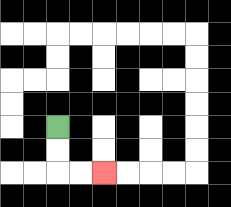{'start': '[2, 5]', 'end': '[4, 7]', 'path_directions': 'D,D,R,R', 'path_coordinates': '[[2, 5], [2, 6], [2, 7], [3, 7], [4, 7]]'}